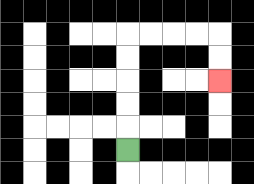{'start': '[5, 6]', 'end': '[9, 3]', 'path_directions': 'U,U,U,U,U,R,R,R,R,D,D', 'path_coordinates': '[[5, 6], [5, 5], [5, 4], [5, 3], [5, 2], [5, 1], [6, 1], [7, 1], [8, 1], [9, 1], [9, 2], [9, 3]]'}